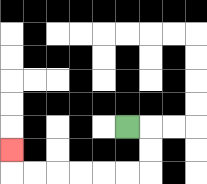{'start': '[5, 5]', 'end': '[0, 6]', 'path_directions': 'R,D,D,L,L,L,L,L,L,U', 'path_coordinates': '[[5, 5], [6, 5], [6, 6], [6, 7], [5, 7], [4, 7], [3, 7], [2, 7], [1, 7], [0, 7], [0, 6]]'}